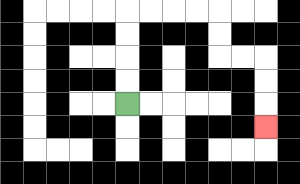{'start': '[5, 4]', 'end': '[11, 5]', 'path_directions': 'U,U,U,U,R,R,R,R,D,D,R,R,D,D,D', 'path_coordinates': '[[5, 4], [5, 3], [5, 2], [5, 1], [5, 0], [6, 0], [7, 0], [8, 0], [9, 0], [9, 1], [9, 2], [10, 2], [11, 2], [11, 3], [11, 4], [11, 5]]'}